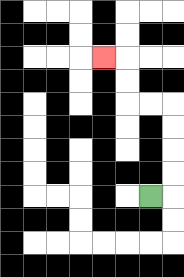{'start': '[6, 8]', 'end': '[4, 2]', 'path_directions': 'R,U,U,U,U,L,L,U,U,L', 'path_coordinates': '[[6, 8], [7, 8], [7, 7], [7, 6], [7, 5], [7, 4], [6, 4], [5, 4], [5, 3], [5, 2], [4, 2]]'}